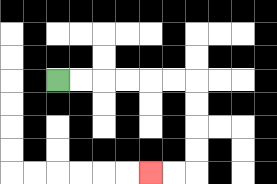{'start': '[2, 3]', 'end': '[6, 7]', 'path_directions': 'R,R,R,R,R,R,D,D,D,D,L,L', 'path_coordinates': '[[2, 3], [3, 3], [4, 3], [5, 3], [6, 3], [7, 3], [8, 3], [8, 4], [8, 5], [8, 6], [8, 7], [7, 7], [6, 7]]'}